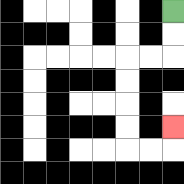{'start': '[7, 0]', 'end': '[7, 5]', 'path_directions': 'D,D,L,L,D,D,D,D,R,R,U', 'path_coordinates': '[[7, 0], [7, 1], [7, 2], [6, 2], [5, 2], [5, 3], [5, 4], [5, 5], [5, 6], [6, 6], [7, 6], [7, 5]]'}